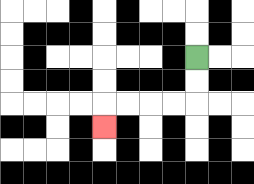{'start': '[8, 2]', 'end': '[4, 5]', 'path_directions': 'D,D,L,L,L,L,D', 'path_coordinates': '[[8, 2], [8, 3], [8, 4], [7, 4], [6, 4], [5, 4], [4, 4], [4, 5]]'}